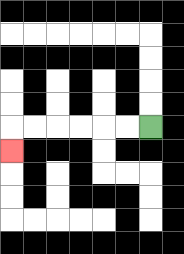{'start': '[6, 5]', 'end': '[0, 6]', 'path_directions': 'L,L,L,L,L,L,D', 'path_coordinates': '[[6, 5], [5, 5], [4, 5], [3, 5], [2, 5], [1, 5], [0, 5], [0, 6]]'}